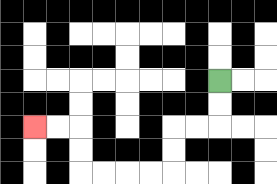{'start': '[9, 3]', 'end': '[1, 5]', 'path_directions': 'D,D,L,L,D,D,L,L,L,L,U,U,L,L', 'path_coordinates': '[[9, 3], [9, 4], [9, 5], [8, 5], [7, 5], [7, 6], [7, 7], [6, 7], [5, 7], [4, 7], [3, 7], [3, 6], [3, 5], [2, 5], [1, 5]]'}